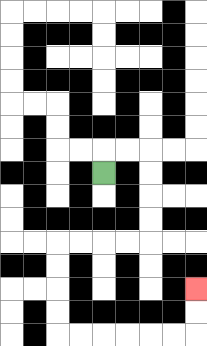{'start': '[4, 7]', 'end': '[8, 12]', 'path_directions': 'U,R,R,D,D,D,D,L,L,L,L,D,D,D,D,R,R,R,R,R,R,U,U', 'path_coordinates': '[[4, 7], [4, 6], [5, 6], [6, 6], [6, 7], [6, 8], [6, 9], [6, 10], [5, 10], [4, 10], [3, 10], [2, 10], [2, 11], [2, 12], [2, 13], [2, 14], [3, 14], [4, 14], [5, 14], [6, 14], [7, 14], [8, 14], [8, 13], [8, 12]]'}